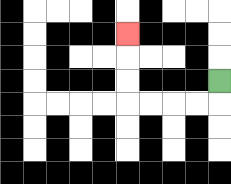{'start': '[9, 3]', 'end': '[5, 1]', 'path_directions': 'D,L,L,L,L,U,U,U', 'path_coordinates': '[[9, 3], [9, 4], [8, 4], [7, 4], [6, 4], [5, 4], [5, 3], [5, 2], [5, 1]]'}